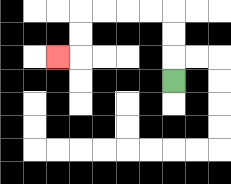{'start': '[7, 3]', 'end': '[2, 2]', 'path_directions': 'U,U,U,L,L,L,L,D,D,L', 'path_coordinates': '[[7, 3], [7, 2], [7, 1], [7, 0], [6, 0], [5, 0], [4, 0], [3, 0], [3, 1], [3, 2], [2, 2]]'}